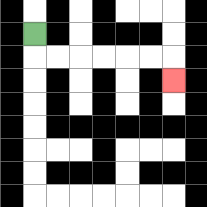{'start': '[1, 1]', 'end': '[7, 3]', 'path_directions': 'D,R,R,R,R,R,R,D', 'path_coordinates': '[[1, 1], [1, 2], [2, 2], [3, 2], [4, 2], [5, 2], [6, 2], [7, 2], [7, 3]]'}